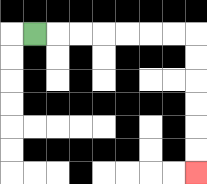{'start': '[1, 1]', 'end': '[8, 7]', 'path_directions': 'R,R,R,R,R,R,R,D,D,D,D,D,D', 'path_coordinates': '[[1, 1], [2, 1], [3, 1], [4, 1], [5, 1], [6, 1], [7, 1], [8, 1], [8, 2], [8, 3], [8, 4], [8, 5], [8, 6], [8, 7]]'}